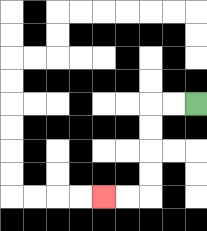{'start': '[8, 4]', 'end': '[4, 8]', 'path_directions': 'L,L,D,D,D,D,L,L', 'path_coordinates': '[[8, 4], [7, 4], [6, 4], [6, 5], [6, 6], [6, 7], [6, 8], [5, 8], [4, 8]]'}